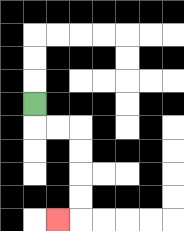{'start': '[1, 4]', 'end': '[2, 9]', 'path_directions': 'D,R,R,D,D,D,D,L', 'path_coordinates': '[[1, 4], [1, 5], [2, 5], [3, 5], [3, 6], [3, 7], [3, 8], [3, 9], [2, 9]]'}